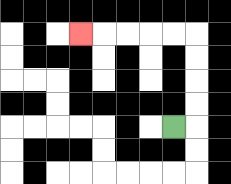{'start': '[7, 5]', 'end': '[3, 1]', 'path_directions': 'R,U,U,U,U,L,L,L,L,L', 'path_coordinates': '[[7, 5], [8, 5], [8, 4], [8, 3], [8, 2], [8, 1], [7, 1], [6, 1], [5, 1], [4, 1], [3, 1]]'}